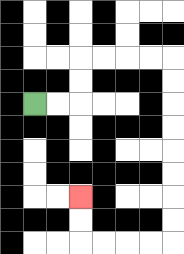{'start': '[1, 4]', 'end': '[3, 8]', 'path_directions': 'R,R,U,U,R,R,R,R,D,D,D,D,D,D,D,D,L,L,L,L,U,U', 'path_coordinates': '[[1, 4], [2, 4], [3, 4], [3, 3], [3, 2], [4, 2], [5, 2], [6, 2], [7, 2], [7, 3], [7, 4], [7, 5], [7, 6], [7, 7], [7, 8], [7, 9], [7, 10], [6, 10], [5, 10], [4, 10], [3, 10], [3, 9], [3, 8]]'}